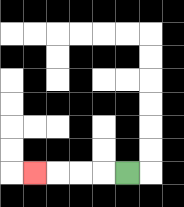{'start': '[5, 7]', 'end': '[1, 7]', 'path_directions': 'L,L,L,L', 'path_coordinates': '[[5, 7], [4, 7], [3, 7], [2, 7], [1, 7]]'}